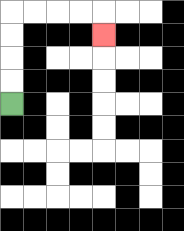{'start': '[0, 4]', 'end': '[4, 1]', 'path_directions': 'U,U,U,U,R,R,R,R,D', 'path_coordinates': '[[0, 4], [0, 3], [0, 2], [0, 1], [0, 0], [1, 0], [2, 0], [3, 0], [4, 0], [4, 1]]'}